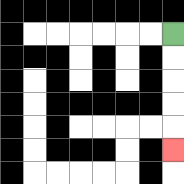{'start': '[7, 1]', 'end': '[7, 6]', 'path_directions': 'D,D,D,D,D', 'path_coordinates': '[[7, 1], [7, 2], [7, 3], [7, 4], [7, 5], [7, 6]]'}